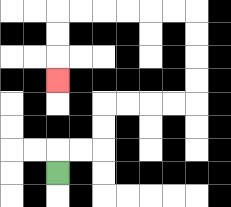{'start': '[2, 7]', 'end': '[2, 3]', 'path_directions': 'U,R,R,U,U,R,R,R,R,U,U,U,U,L,L,L,L,L,L,D,D,D', 'path_coordinates': '[[2, 7], [2, 6], [3, 6], [4, 6], [4, 5], [4, 4], [5, 4], [6, 4], [7, 4], [8, 4], [8, 3], [8, 2], [8, 1], [8, 0], [7, 0], [6, 0], [5, 0], [4, 0], [3, 0], [2, 0], [2, 1], [2, 2], [2, 3]]'}